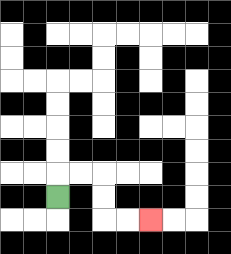{'start': '[2, 8]', 'end': '[6, 9]', 'path_directions': 'U,R,R,D,D,R,R', 'path_coordinates': '[[2, 8], [2, 7], [3, 7], [4, 7], [4, 8], [4, 9], [5, 9], [6, 9]]'}